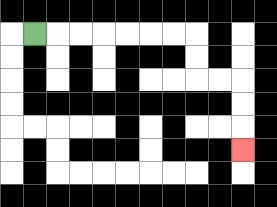{'start': '[1, 1]', 'end': '[10, 6]', 'path_directions': 'R,R,R,R,R,R,R,D,D,R,R,D,D,D', 'path_coordinates': '[[1, 1], [2, 1], [3, 1], [4, 1], [5, 1], [6, 1], [7, 1], [8, 1], [8, 2], [8, 3], [9, 3], [10, 3], [10, 4], [10, 5], [10, 6]]'}